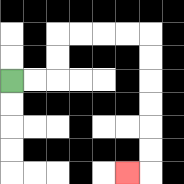{'start': '[0, 3]', 'end': '[5, 7]', 'path_directions': 'R,R,U,U,R,R,R,R,D,D,D,D,D,D,L', 'path_coordinates': '[[0, 3], [1, 3], [2, 3], [2, 2], [2, 1], [3, 1], [4, 1], [5, 1], [6, 1], [6, 2], [6, 3], [6, 4], [6, 5], [6, 6], [6, 7], [5, 7]]'}